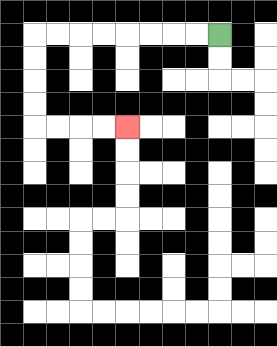{'start': '[9, 1]', 'end': '[5, 5]', 'path_directions': 'L,L,L,L,L,L,L,L,D,D,D,D,R,R,R,R', 'path_coordinates': '[[9, 1], [8, 1], [7, 1], [6, 1], [5, 1], [4, 1], [3, 1], [2, 1], [1, 1], [1, 2], [1, 3], [1, 4], [1, 5], [2, 5], [3, 5], [4, 5], [5, 5]]'}